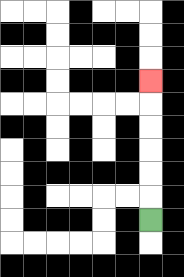{'start': '[6, 9]', 'end': '[6, 3]', 'path_directions': 'U,U,U,U,U,U', 'path_coordinates': '[[6, 9], [6, 8], [6, 7], [6, 6], [6, 5], [6, 4], [6, 3]]'}